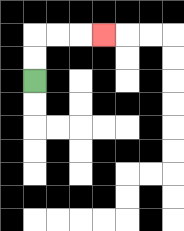{'start': '[1, 3]', 'end': '[4, 1]', 'path_directions': 'U,U,R,R,R', 'path_coordinates': '[[1, 3], [1, 2], [1, 1], [2, 1], [3, 1], [4, 1]]'}